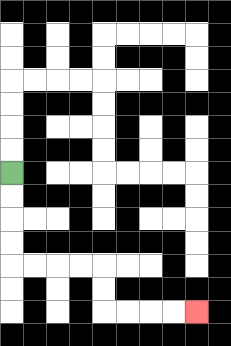{'start': '[0, 7]', 'end': '[8, 13]', 'path_directions': 'D,D,D,D,R,R,R,R,D,D,R,R,R,R', 'path_coordinates': '[[0, 7], [0, 8], [0, 9], [0, 10], [0, 11], [1, 11], [2, 11], [3, 11], [4, 11], [4, 12], [4, 13], [5, 13], [6, 13], [7, 13], [8, 13]]'}